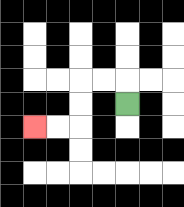{'start': '[5, 4]', 'end': '[1, 5]', 'path_directions': 'U,L,L,D,D,L,L', 'path_coordinates': '[[5, 4], [5, 3], [4, 3], [3, 3], [3, 4], [3, 5], [2, 5], [1, 5]]'}